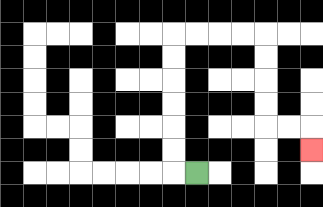{'start': '[8, 7]', 'end': '[13, 6]', 'path_directions': 'L,U,U,U,U,U,U,R,R,R,R,D,D,D,D,R,R,D', 'path_coordinates': '[[8, 7], [7, 7], [7, 6], [7, 5], [7, 4], [7, 3], [7, 2], [7, 1], [8, 1], [9, 1], [10, 1], [11, 1], [11, 2], [11, 3], [11, 4], [11, 5], [12, 5], [13, 5], [13, 6]]'}